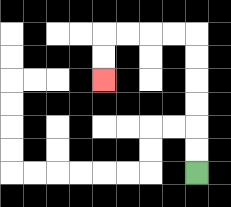{'start': '[8, 7]', 'end': '[4, 3]', 'path_directions': 'U,U,U,U,U,U,L,L,L,L,D,D', 'path_coordinates': '[[8, 7], [8, 6], [8, 5], [8, 4], [8, 3], [8, 2], [8, 1], [7, 1], [6, 1], [5, 1], [4, 1], [4, 2], [4, 3]]'}